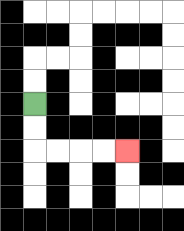{'start': '[1, 4]', 'end': '[5, 6]', 'path_directions': 'D,D,R,R,R,R', 'path_coordinates': '[[1, 4], [1, 5], [1, 6], [2, 6], [3, 6], [4, 6], [5, 6]]'}